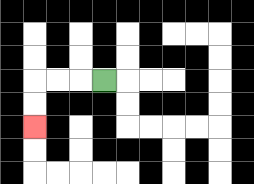{'start': '[4, 3]', 'end': '[1, 5]', 'path_directions': 'L,L,L,D,D', 'path_coordinates': '[[4, 3], [3, 3], [2, 3], [1, 3], [1, 4], [1, 5]]'}